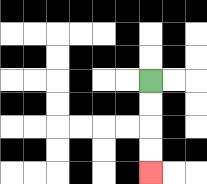{'start': '[6, 3]', 'end': '[6, 7]', 'path_directions': 'D,D,D,D', 'path_coordinates': '[[6, 3], [6, 4], [6, 5], [6, 6], [6, 7]]'}